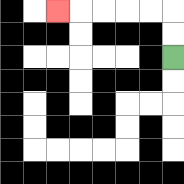{'start': '[7, 2]', 'end': '[2, 0]', 'path_directions': 'U,U,L,L,L,L,L', 'path_coordinates': '[[7, 2], [7, 1], [7, 0], [6, 0], [5, 0], [4, 0], [3, 0], [2, 0]]'}